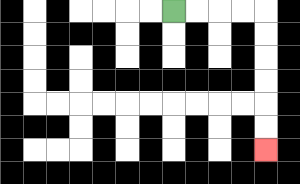{'start': '[7, 0]', 'end': '[11, 6]', 'path_directions': 'R,R,R,R,D,D,D,D,D,D', 'path_coordinates': '[[7, 0], [8, 0], [9, 0], [10, 0], [11, 0], [11, 1], [11, 2], [11, 3], [11, 4], [11, 5], [11, 6]]'}